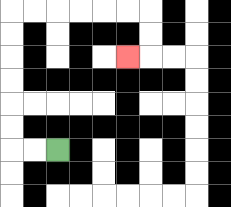{'start': '[2, 6]', 'end': '[5, 2]', 'path_directions': 'L,L,U,U,U,U,U,U,R,R,R,R,R,R,D,D,L', 'path_coordinates': '[[2, 6], [1, 6], [0, 6], [0, 5], [0, 4], [0, 3], [0, 2], [0, 1], [0, 0], [1, 0], [2, 0], [3, 0], [4, 0], [5, 0], [6, 0], [6, 1], [6, 2], [5, 2]]'}